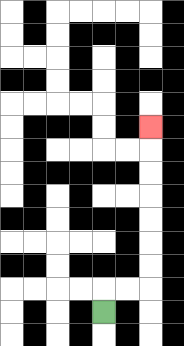{'start': '[4, 13]', 'end': '[6, 5]', 'path_directions': 'U,R,R,U,U,U,U,U,U,U', 'path_coordinates': '[[4, 13], [4, 12], [5, 12], [6, 12], [6, 11], [6, 10], [6, 9], [6, 8], [6, 7], [6, 6], [6, 5]]'}